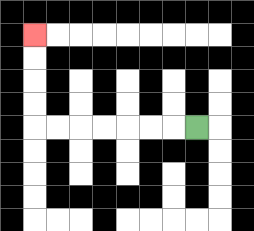{'start': '[8, 5]', 'end': '[1, 1]', 'path_directions': 'L,L,L,L,L,L,L,U,U,U,U', 'path_coordinates': '[[8, 5], [7, 5], [6, 5], [5, 5], [4, 5], [3, 5], [2, 5], [1, 5], [1, 4], [1, 3], [1, 2], [1, 1]]'}